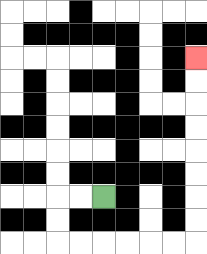{'start': '[4, 8]', 'end': '[8, 2]', 'path_directions': 'L,L,D,D,R,R,R,R,R,R,U,U,U,U,U,U,U,U', 'path_coordinates': '[[4, 8], [3, 8], [2, 8], [2, 9], [2, 10], [3, 10], [4, 10], [5, 10], [6, 10], [7, 10], [8, 10], [8, 9], [8, 8], [8, 7], [8, 6], [8, 5], [8, 4], [8, 3], [8, 2]]'}